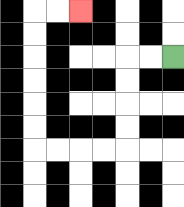{'start': '[7, 2]', 'end': '[3, 0]', 'path_directions': 'L,L,D,D,D,D,L,L,L,L,U,U,U,U,U,U,R,R', 'path_coordinates': '[[7, 2], [6, 2], [5, 2], [5, 3], [5, 4], [5, 5], [5, 6], [4, 6], [3, 6], [2, 6], [1, 6], [1, 5], [1, 4], [1, 3], [1, 2], [1, 1], [1, 0], [2, 0], [3, 0]]'}